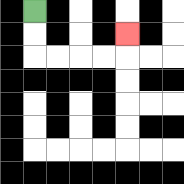{'start': '[1, 0]', 'end': '[5, 1]', 'path_directions': 'D,D,R,R,R,R,U', 'path_coordinates': '[[1, 0], [1, 1], [1, 2], [2, 2], [3, 2], [4, 2], [5, 2], [5, 1]]'}